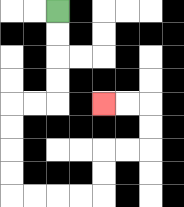{'start': '[2, 0]', 'end': '[4, 4]', 'path_directions': 'D,D,D,D,L,L,D,D,D,D,R,R,R,R,U,U,R,R,U,U,L,L', 'path_coordinates': '[[2, 0], [2, 1], [2, 2], [2, 3], [2, 4], [1, 4], [0, 4], [0, 5], [0, 6], [0, 7], [0, 8], [1, 8], [2, 8], [3, 8], [4, 8], [4, 7], [4, 6], [5, 6], [6, 6], [6, 5], [6, 4], [5, 4], [4, 4]]'}